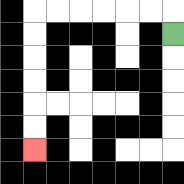{'start': '[7, 1]', 'end': '[1, 6]', 'path_directions': 'U,L,L,L,L,L,L,D,D,D,D,D,D', 'path_coordinates': '[[7, 1], [7, 0], [6, 0], [5, 0], [4, 0], [3, 0], [2, 0], [1, 0], [1, 1], [1, 2], [1, 3], [1, 4], [1, 5], [1, 6]]'}